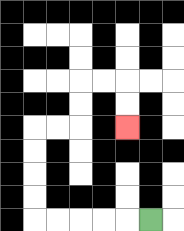{'start': '[6, 9]', 'end': '[5, 5]', 'path_directions': 'L,L,L,L,L,U,U,U,U,R,R,U,U,R,R,D,D', 'path_coordinates': '[[6, 9], [5, 9], [4, 9], [3, 9], [2, 9], [1, 9], [1, 8], [1, 7], [1, 6], [1, 5], [2, 5], [3, 5], [3, 4], [3, 3], [4, 3], [5, 3], [5, 4], [5, 5]]'}